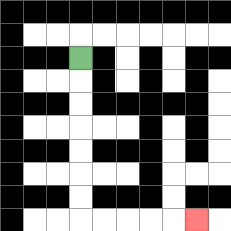{'start': '[3, 2]', 'end': '[8, 9]', 'path_directions': 'D,D,D,D,D,D,D,R,R,R,R,R', 'path_coordinates': '[[3, 2], [3, 3], [3, 4], [3, 5], [3, 6], [3, 7], [3, 8], [3, 9], [4, 9], [5, 9], [6, 9], [7, 9], [8, 9]]'}